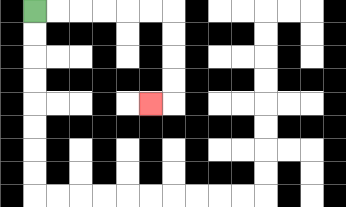{'start': '[1, 0]', 'end': '[6, 4]', 'path_directions': 'R,R,R,R,R,R,D,D,D,D,L', 'path_coordinates': '[[1, 0], [2, 0], [3, 0], [4, 0], [5, 0], [6, 0], [7, 0], [7, 1], [7, 2], [7, 3], [7, 4], [6, 4]]'}